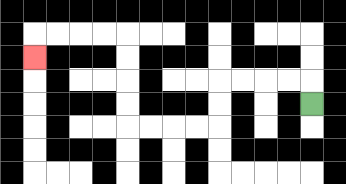{'start': '[13, 4]', 'end': '[1, 2]', 'path_directions': 'U,L,L,L,L,D,D,L,L,L,L,U,U,U,U,L,L,L,L,D', 'path_coordinates': '[[13, 4], [13, 3], [12, 3], [11, 3], [10, 3], [9, 3], [9, 4], [9, 5], [8, 5], [7, 5], [6, 5], [5, 5], [5, 4], [5, 3], [5, 2], [5, 1], [4, 1], [3, 1], [2, 1], [1, 1], [1, 2]]'}